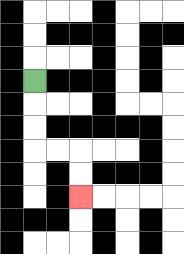{'start': '[1, 3]', 'end': '[3, 8]', 'path_directions': 'D,D,D,R,R,D,D', 'path_coordinates': '[[1, 3], [1, 4], [1, 5], [1, 6], [2, 6], [3, 6], [3, 7], [3, 8]]'}